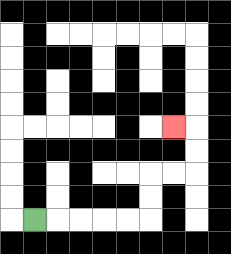{'start': '[1, 9]', 'end': '[7, 5]', 'path_directions': 'R,R,R,R,R,U,U,R,R,U,U,L', 'path_coordinates': '[[1, 9], [2, 9], [3, 9], [4, 9], [5, 9], [6, 9], [6, 8], [6, 7], [7, 7], [8, 7], [8, 6], [8, 5], [7, 5]]'}